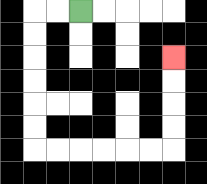{'start': '[3, 0]', 'end': '[7, 2]', 'path_directions': 'L,L,D,D,D,D,D,D,R,R,R,R,R,R,U,U,U,U', 'path_coordinates': '[[3, 0], [2, 0], [1, 0], [1, 1], [1, 2], [1, 3], [1, 4], [1, 5], [1, 6], [2, 6], [3, 6], [4, 6], [5, 6], [6, 6], [7, 6], [7, 5], [7, 4], [7, 3], [7, 2]]'}